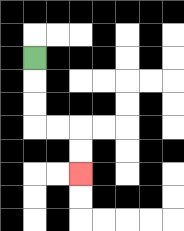{'start': '[1, 2]', 'end': '[3, 7]', 'path_directions': 'D,D,D,R,R,D,D', 'path_coordinates': '[[1, 2], [1, 3], [1, 4], [1, 5], [2, 5], [3, 5], [3, 6], [3, 7]]'}